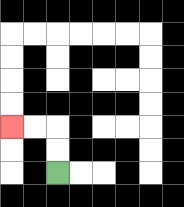{'start': '[2, 7]', 'end': '[0, 5]', 'path_directions': 'U,U,L,L', 'path_coordinates': '[[2, 7], [2, 6], [2, 5], [1, 5], [0, 5]]'}